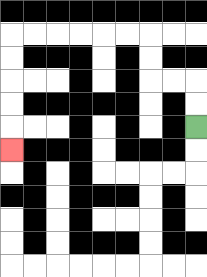{'start': '[8, 5]', 'end': '[0, 6]', 'path_directions': 'U,U,L,L,U,U,L,L,L,L,L,L,D,D,D,D,D', 'path_coordinates': '[[8, 5], [8, 4], [8, 3], [7, 3], [6, 3], [6, 2], [6, 1], [5, 1], [4, 1], [3, 1], [2, 1], [1, 1], [0, 1], [0, 2], [0, 3], [0, 4], [0, 5], [0, 6]]'}